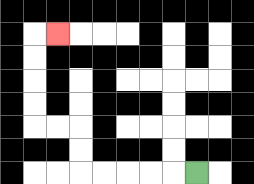{'start': '[8, 7]', 'end': '[2, 1]', 'path_directions': 'L,L,L,L,L,U,U,L,L,U,U,U,U,R', 'path_coordinates': '[[8, 7], [7, 7], [6, 7], [5, 7], [4, 7], [3, 7], [3, 6], [3, 5], [2, 5], [1, 5], [1, 4], [1, 3], [1, 2], [1, 1], [2, 1]]'}